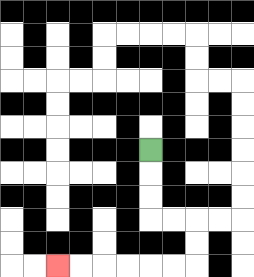{'start': '[6, 6]', 'end': '[2, 11]', 'path_directions': 'D,D,D,R,R,D,D,L,L,L,L,L,L', 'path_coordinates': '[[6, 6], [6, 7], [6, 8], [6, 9], [7, 9], [8, 9], [8, 10], [8, 11], [7, 11], [6, 11], [5, 11], [4, 11], [3, 11], [2, 11]]'}